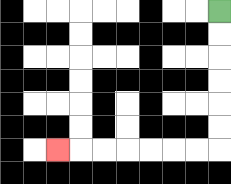{'start': '[9, 0]', 'end': '[2, 6]', 'path_directions': 'D,D,D,D,D,D,L,L,L,L,L,L,L', 'path_coordinates': '[[9, 0], [9, 1], [9, 2], [9, 3], [9, 4], [9, 5], [9, 6], [8, 6], [7, 6], [6, 6], [5, 6], [4, 6], [3, 6], [2, 6]]'}